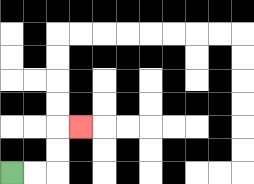{'start': '[0, 7]', 'end': '[3, 5]', 'path_directions': 'R,R,U,U,R', 'path_coordinates': '[[0, 7], [1, 7], [2, 7], [2, 6], [2, 5], [3, 5]]'}